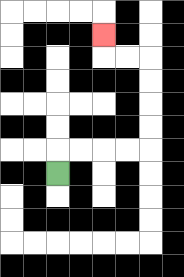{'start': '[2, 7]', 'end': '[4, 1]', 'path_directions': 'U,R,R,R,R,U,U,U,U,L,L,U', 'path_coordinates': '[[2, 7], [2, 6], [3, 6], [4, 6], [5, 6], [6, 6], [6, 5], [6, 4], [6, 3], [6, 2], [5, 2], [4, 2], [4, 1]]'}